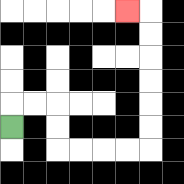{'start': '[0, 5]', 'end': '[5, 0]', 'path_directions': 'U,R,R,D,D,R,R,R,R,U,U,U,U,U,U,L', 'path_coordinates': '[[0, 5], [0, 4], [1, 4], [2, 4], [2, 5], [2, 6], [3, 6], [4, 6], [5, 6], [6, 6], [6, 5], [6, 4], [6, 3], [6, 2], [6, 1], [6, 0], [5, 0]]'}